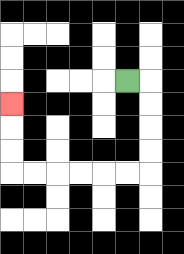{'start': '[5, 3]', 'end': '[0, 4]', 'path_directions': 'R,D,D,D,D,L,L,L,L,L,L,U,U,U', 'path_coordinates': '[[5, 3], [6, 3], [6, 4], [6, 5], [6, 6], [6, 7], [5, 7], [4, 7], [3, 7], [2, 7], [1, 7], [0, 7], [0, 6], [0, 5], [0, 4]]'}